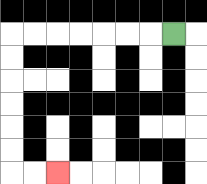{'start': '[7, 1]', 'end': '[2, 7]', 'path_directions': 'L,L,L,L,L,L,L,D,D,D,D,D,D,R,R', 'path_coordinates': '[[7, 1], [6, 1], [5, 1], [4, 1], [3, 1], [2, 1], [1, 1], [0, 1], [0, 2], [0, 3], [0, 4], [0, 5], [0, 6], [0, 7], [1, 7], [2, 7]]'}